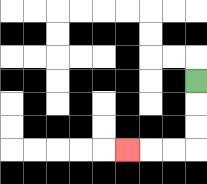{'start': '[8, 3]', 'end': '[5, 6]', 'path_directions': 'D,D,D,L,L,L', 'path_coordinates': '[[8, 3], [8, 4], [8, 5], [8, 6], [7, 6], [6, 6], [5, 6]]'}